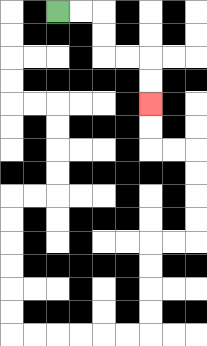{'start': '[2, 0]', 'end': '[6, 4]', 'path_directions': 'R,R,D,D,R,R,D,D', 'path_coordinates': '[[2, 0], [3, 0], [4, 0], [4, 1], [4, 2], [5, 2], [6, 2], [6, 3], [6, 4]]'}